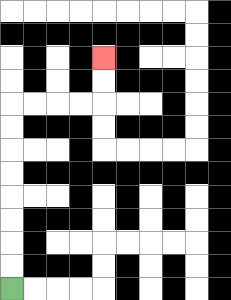{'start': '[0, 12]', 'end': '[4, 2]', 'path_directions': 'U,U,U,U,U,U,U,U,R,R,R,R,U,U', 'path_coordinates': '[[0, 12], [0, 11], [0, 10], [0, 9], [0, 8], [0, 7], [0, 6], [0, 5], [0, 4], [1, 4], [2, 4], [3, 4], [4, 4], [4, 3], [4, 2]]'}